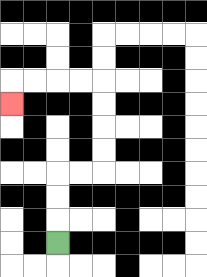{'start': '[2, 10]', 'end': '[0, 4]', 'path_directions': 'U,U,U,R,R,U,U,U,U,L,L,L,L,D', 'path_coordinates': '[[2, 10], [2, 9], [2, 8], [2, 7], [3, 7], [4, 7], [4, 6], [4, 5], [4, 4], [4, 3], [3, 3], [2, 3], [1, 3], [0, 3], [0, 4]]'}